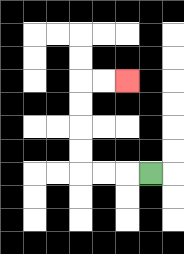{'start': '[6, 7]', 'end': '[5, 3]', 'path_directions': 'L,L,L,U,U,U,U,R,R', 'path_coordinates': '[[6, 7], [5, 7], [4, 7], [3, 7], [3, 6], [3, 5], [3, 4], [3, 3], [4, 3], [5, 3]]'}